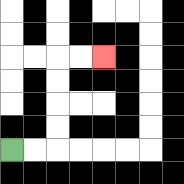{'start': '[0, 6]', 'end': '[4, 2]', 'path_directions': 'R,R,U,U,U,U,R,R', 'path_coordinates': '[[0, 6], [1, 6], [2, 6], [2, 5], [2, 4], [2, 3], [2, 2], [3, 2], [4, 2]]'}